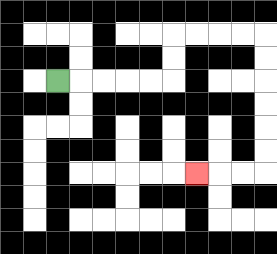{'start': '[2, 3]', 'end': '[8, 7]', 'path_directions': 'R,R,R,R,R,U,U,R,R,R,R,D,D,D,D,D,D,L,L,L', 'path_coordinates': '[[2, 3], [3, 3], [4, 3], [5, 3], [6, 3], [7, 3], [7, 2], [7, 1], [8, 1], [9, 1], [10, 1], [11, 1], [11, 2], [11, 3], [11, 4], [11, 5], [11, 6], [11, 7], [10, 7], [9, 7], [8, 7]]'}